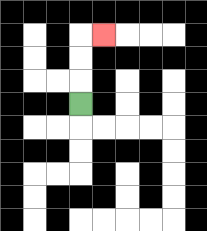{'start': '[3, 4]', 'end': '[4, 1]', 'path_directions': 'U,U,U,R', 'path_coordinates': '[[3, 4], [3, 3], [3, 2], [3, 1], [4, 1]]'}